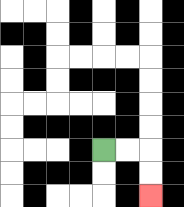{'start': '[4, 6]', 'end': '[6, 8]', 'path_directions': 'R,R,D,D', 'path_coordinates': '[[4, 6], [5, 6], [6, 6], [6, 7], [6, 8]]'}